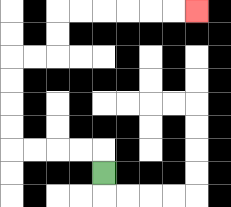{'start': '[4, 7]', 'end': '[8, 0]', 'path_directions': 'U,L,L,L,L,U,U,U,U,R,R,U,U,R,R,R,R,R,R', 'path_coordinates': '[[4, 7], [4, 6], [3, 6], [2, 6], [1, 6], [0, 6], [0, 5], [0, 4], [0, 3], [0, 2], [1, 2], [2, 2], [2, 1], [2, 0], [3, 0], [4, 0], [5, 0], [6, 0], [7, 0], [8, 0]]'}